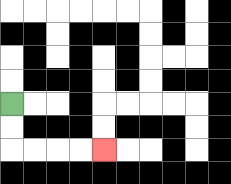{'start': '[0, 4]', 'end': '[4, 6]', 'path_directions': 'D,D,R,R,R,R', 'path_coordinates': '[[0, 4], [0, 5], [0, 6], [1, 6], [2, 6], [3, 6], [4, 6]]'}